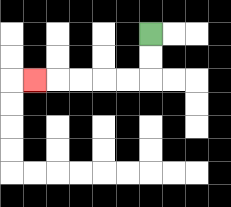{'start': '[6, 1]', 'end': '[1, 3]', 'path_directions': 'D,D,L,L,L,L,L', 'path_coordinates': '[[6, 1], [6, 2], [6, 3], [5, 3], [4, 3], [3, 3], [2, 3], [1, 3]]'}